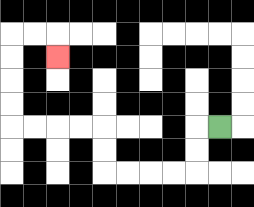{'start': '[9, 5]', 'end': '[2, 2]', 'path_directions': 'L,D,D,L,L,L,L,U,U,L,L,L,L,U,U,U,U,R,R,D', 'path_coordinates': '[[9, 5], [8, 5], [8, 6], [8, 7], [7, 7], [6, 7], [5, 7], [4, 7], [4, 6], [4, 5], [3, 5], [2, 5], [1, 5], [0, 5], [0, 4], [0, 3], [0, 2], [0, 1], [1, 1], [2, 1], [2, 2]]'}